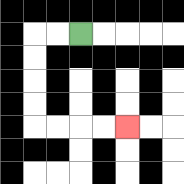{'start': '[3, 1]', 'end': '[5, 5]', 'path_directions': 'L,L,D,D,D,D,R,R,R,R', 'path_coordinates': '[[3, 1], [2, 1], [1, 1], [1, 2], [1, 3], [1, 4], [1, 5], [2, 5], [3, 5], [4, 5], [5, 5]]'}